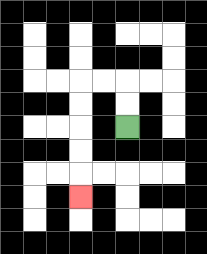{'start': '[5, 5]', 'end': '[3, 8]', 'path_directions': 'U,U,L,L,D,D,D,D,D', 'path_coordinates': '[[5, 5], [5, 4], [5, 3], [4, 3], [3, 3], [3, 4], [3, 5], [3, 6], [3, 7], [3, 8]]'}